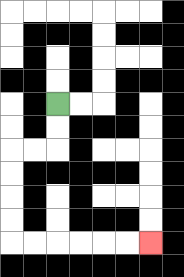{'start': '[2, 4]', 'end': '[6, 10]', 'path_directions': 'D,D,L,L,D,D,D,D,R,R,R,R,R,R', 'path_coordinates': '[[2, 4], [2, 5], [2, 6], [1, 6], [0, 6], [0, 7], [0, 8], [0, 9], [0, 10], [1, 10], [2, 10], [3, 10], [4, 10], [5, 10], [6, 10]]'}